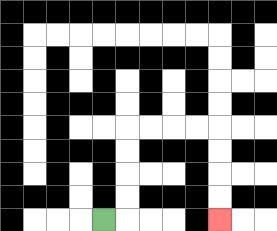{'start': '[4, 9]', 'end': '[9, 9]', 'path_directions': 'R,U,U,U,U,R,R,R,R,D,D,D,D', 'path_coordinates': '[[4, 9], [5, 9], [5, 8], [5, 7], [5, 6], [5, 5], [6, 5], [7, 5], [8, 5], [9, 5], [9, 6], [9, 7], [9, 8], [9, 9]]'}